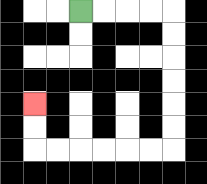{'start': '[3, 0]', 'end': '[1, 4]', 'path_directions': 'R,R,R,R,D,D,D,D,D,D,L,L,L,L,L,L,U,U', 'path_coordinates': '[[3, 0], [4, 0], [5, 0], [6, 0], [7, 0], [7, 1], [7, 2], [7, 3], [7, 4], [7, 5], [7, 6], [6, 6], [5, 6], [4, 6], [3, 6], [2, 6], [1, 6], [1, 5], [1, 4]]'}